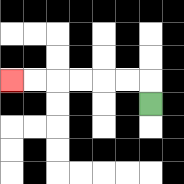{'start': '[6, 4]', 'end': '[0, 3]', 'path_directions': 'U,L,L,L,L,L,L', 'path_coordinates': '[[6, 4], [6, 3], [5, 3], [4, 3], [3, 3], [2, 3], [1, 3], [0, 3]]'}